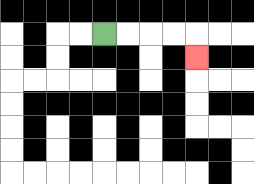{'start': '[4, 1]', 'end': '[8, 2]', 'path_directions': 'R,R,R,R,D', 'path_coordinates': '[[4, 1], [5, 1], [6, 1], [7, 1], [8, 1], [8, 2]]'}